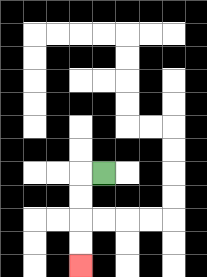{'start': '[4, 7]', 'end': '[3, 11]', 'path_directions': 'L,D,D,D,D', 'path_coordinates': '[[4, 7], [3, 7], [3, 8], [3, 9], [3, 10], [3, 11]]'}